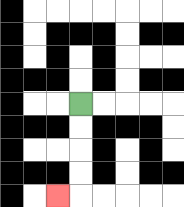{'start': '[3, 4]', 'end': '[2, 8]', 'path_directions': 'D,D,D,D,L', 'path_coordinates': '[[3, 4], [3, 5], [3, 6], [3, 7], [3, 8], [2, 8]]'}